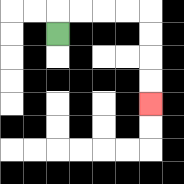{'start': '[2, 1]', 'end': '[6, 4]', 'path_directions': 'U,R,R,R,R,D,D,D,D', 'path_coordinates': '[[2, 1], [2, 0], [3, 0], [4, 0], [5, 0], [6, 0], [6, 1], [6, 2], [6, 3], [6, 4]]'}